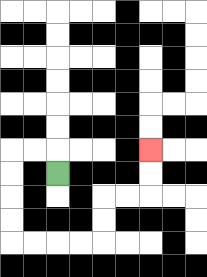{'start': '[2, 7]', 'end': '[6, 6]', 'path_directions': 'U,L,L,D,D,D,D,R,R,R,R,U,U,R,R,U,U', 'path_coordinates': '[[2, 7], [2, 6], [1, 6], [0, 6], [0, 7], [0, 8], [0, 9], [0, 10], [1, 10], [2, 10], [3, 10], [4, 10], [4, 9], [4, 8], [5, 8], [6, 8], [6, 7], [6, 6]]'}